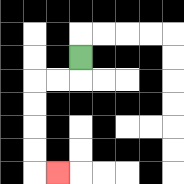{'start': '[3, 2]', 'end': '[2, 7]', 'path_directions': 'D,L,L,D,D,D,D,R', 'path_coordinates': '[[3, 2], [3, 3], [2, 3], [1, 3], [1, 4], [1, 5], [1, 6], [1, 7], [2, 7]]'}